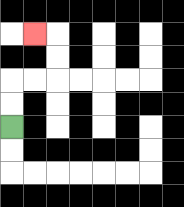{'start': '[0, 5]', 'end': '[1, 1]', 'path_directions': 'U,U,R,R,U,U,L', 'path_coordinates': '[[0, 5], [0, 4], [0, 3], [1, 3], [2, 3], [2, 2], [2, 1], [1, 1]]'}